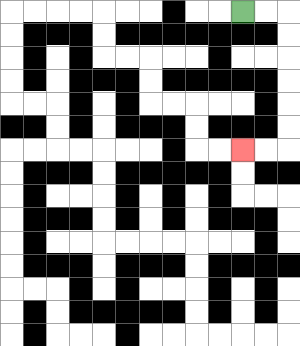{'start': '[10, 0]', 'end': '[10, 6]', 'path_directions': 'R,R,D,D,D,D,D,D,L,L', 'path_coordinates': '[[10, 0], [11, 0], [12, 0], [12, 1], [12, 2], [12, 3], [12, 4], [12, 5], [12, 6], [11, 6], [10, 6]]'}